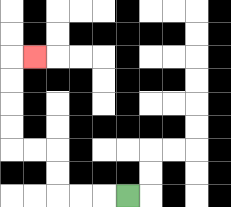{'start': '[5, 8]', 'end': '[1, 2]', 'path_directions': 'L,L,L,U,U,L,L,U,U,U,U,R', 'path_coordinates': '[[5, 8], [4, 8], [3, 8], [2, 8], [2, 7], [2, 6], [1, 6], [0, 6], [0, 5], [0, 4], [0, 3], [0, 2], [1, 2]]'}